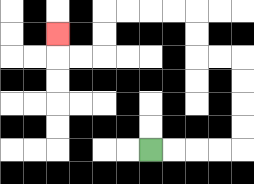{'start': '[6, 6]', 'end': '[2, 1]', 'path_directions': 'R,R,R,R,U,U,U,U,L,L,U,U,L,L,L,L,D,D,L,L,U', 'path_coordinates': '[[6, 6], [7, 6], [8, 6], [9, 6], [10, 6], [10, 5], [10, 4], [10, 3], [10, 2], [9, 2], [8, 2], [8, 1], [8, 0], [7, 0], [6, 0], [5, 0], [4, 0], [4, 1], [4, 2], [3, 2], [2, 2], [2, 1]]'}